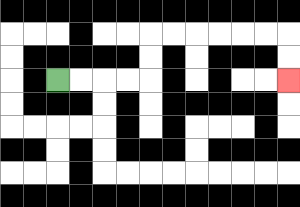{'start': '[2, 3]', 'end': '[12, 3]', 'path_directions': 'R,R,R,R,U,U,R,R,R,R,R,R,D,D', 'path_coordinates': '[[2, 3], [3, 3], [4, 3], [5, 3], [6, 3], [6, 2], [6, 1], [7, 1], [8, 1], [9, 1], [10, 1], [11, 1], [12, 1], [12, 2], [12, 3]]'}